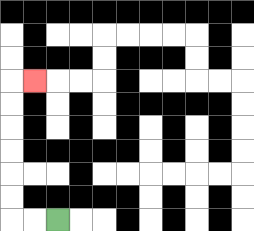{'start': '[2, 9]', 'end': '[1, 3]', 'path_directions': 'L,L,U,U,U,U,U,U,R', 'path_coordinates': '[[2, 9], [1, 9], [0, 9], [0, 8], [0, 7], [0, 6], [0, 5], [0, 4], [0, 3], [1, 3]]'}